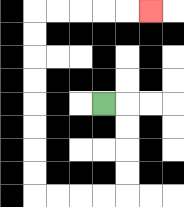{'start': '[4, 4]', 'end': '[6, 0]', 'path_directions': 'R,D,D,D,D,L,L,L,L,U,U,U,U,U,U,U,U,R,R,R,R,R', 'path_coordinates': '[[4, 4], [5, 4], [5, 5], [5, 6], [5, 7], [5, 8], [4, 8], [3, 8], [2, 8], [1, 8], [1, 7], [1, 6], [1, 5], [1, 4], [1, 3], [1, 2], [1, 1], [1, 0], [2, 0], [3, 0], [4, 0], [5, 0], [6, 0]]'}